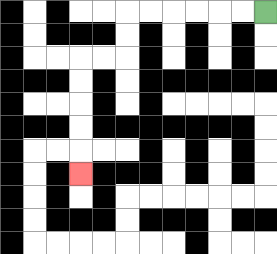{'start': '[11, 0]', 'end': '[3, 7]', 'path_directions': 'L,L,L,L,L,L,D,D,L,L,D,D,D,D,D', 'path_coordinates': '[[11, 0], [10, 0], [9, 0], [8, 0], [7, 0], [6, 0], [5, 0], [5, 1], [5, 2], [4, 2], [3, 2], [3, 3], [3, 4], [3, 5], [3, 6], [3, 7]]'}